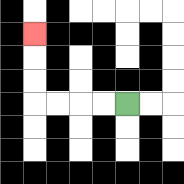{'start': '[5, 4]', 'end': '[1, 1]', 'path_directions': 'L,L,L,L,U,U,U', 'path_coordinates': '[[5, 4], [4, 4], [3, 4], [2, 4], [1, 4], [1, 3], [1, 2], [1, 1]]'}